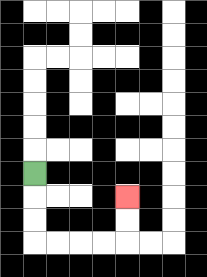{'start': '[1, 7]', 'end': '[5, 8]', 'path_directions': 'D,D,D,R,R,R,R,U,U', 'path_coordinates': '[[1, 7], [1, 8], [1, 9], [1, 10], [2, 10], [3, 10], [4, 10], [5, 10], [5, 9], [5, 8]]'}